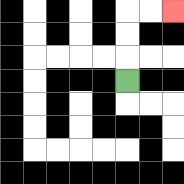{'start': '[5, 3]', 'end': '[7, 0]', 'path_directions': 'U,U,U,R,R', 'path_coordinates': '[[5, 3], [5, 2], [5, 1], [5, 0], [6, 0], [7, 0]]'}